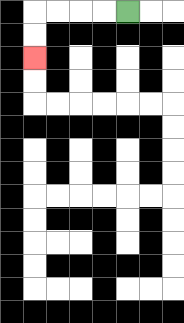{'start': '[5, 0]', 'end': '[1, 2]', 'path_directions': 'L,L,L,L,D,D', 'path_coordinates': '[[5, 0], [4, 0], [3, 0], [2, 0], [1, 0], [1, 1], [1, 2]]'}